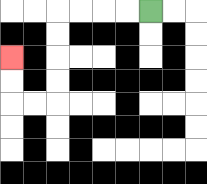{'start': '[6, 0]', 'end': '[0, 2]', 'path_directions': 'L,L,L,L,D,D,D,D,L,L,U,U', 'path_coordinates': '[[6, 0], [5, 0], [4, 0], [3, 0], [2, 0], [2, 1], [2, 2], [2, 3], [2, 4], [1, 4], [0, 4], [0, 3], [0, 2]]'}